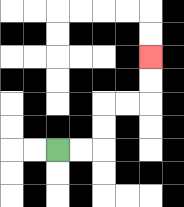{'start': '[2, 6]', 'end': '[6, 2]', 'path_directions': 'R,R,U,U,R,R,U,U', 'path_coordinates': '[[2, 6], [3, 6], [4, 6], [4, 5], [4, 4], [5, 4], [6, 4], [6, 3], [6, 2]]'}